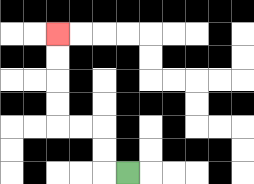{'start': '[5, 7]', 'end': '[2, 1]', 'path_directions': 'L,U,U,L,L,U,U,U,U', 'path_coordinates': '[[5, 7], [4, 7], [4, 6], [4, 5], [3, 5], [2, 5], [2, 4], [2, 3], [2, 2], [2, 1]]'}